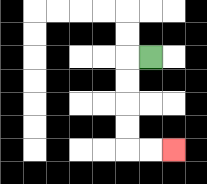{'start': '[6, 2]', 'end': '[7, 6]', 'path_directions': 'L,D,D,D,D,R,R', 'path_coordinates': '[[6, 2], [5, 2], [5, 3], [5, 4], [5, 5], [5, 6], [6, 6], [7, 6]]'}